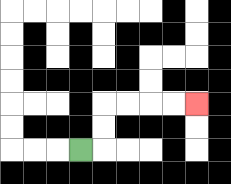{'start': '[3, 6]', 'end': '[8, 4]', 'path_directions': 'R,U,U,R,R,R,R', 'path_coordinates': '[[3, 6], [4, 6], [4, 5], [4, 4], [5, 4], [6, 4], [7, 4], [8, 4]]'}